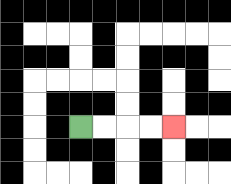{'start': '[3, 5]', 'end': '[7, 5]', 'path_directions': 'R,R,R,R', 'path_coordinates': '[[3, 5], [4, 5], [5, 5], [6, 5], [7, 5]]'}